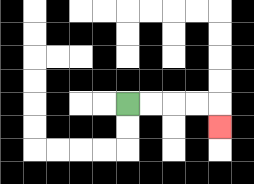{'start': '[5, 4]', 'end': '[9, 5]', 'path_directions': 'R,R,R,R,D', 'path_coordinates': '[[5, 4], [6, 4], [7, 4], [8, 4], [9, 4], [9, 5]]'}